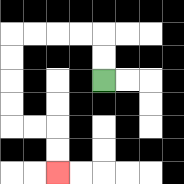{'start': '[4, 3]', 'end': '[2, 7]', 'path_directions': 'U,U,L,L,L,L,D,D,D,D,R,R,D,D', 'path_coordinates': '[[4, 3], [4, 2], [4, 1], [3, 1], [2, 1], [1, 1], [0, 1], [0, 2], [0, 3], [0, 4], [0, 5], [1, 5], [2, 5], [2, 6], [2, 7]]'}